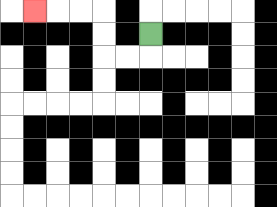{'start': '[6, 1]', 'end': '[1, 0]', 'path_directions': 'D,L,L,U,U,L,L,L', 'path_coordinates': '[[6, 1], [6, 2], [5, 2], [4, 2], [4, 1], [4, 0], [3, 0], [2, 0], [1, 0]]'}